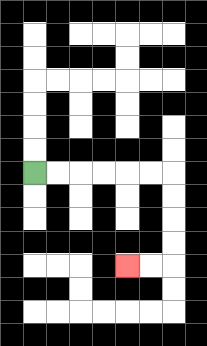{'start': '[1, 7]', 'end': '[5, 11]', 'path_directions': 'R,R,R,R,R,R,D,D,D,D,L,L', 'path_coordinates': '[[1, 7], [2, 7], [3, 7], [4, 7], [5, 7], [6, 7], [7, 7], [7, 8], [7, 9], [7, 10], [7, 11], [6, 11], [5, 11]]'}